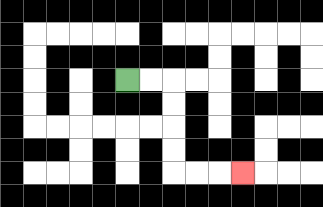{'start': '[5, 3]', 'end': '[10, 7]', 'path_directions': 'R,R,D,D,D,D,R,R,R', 'path_coordinates': '[[5, 3], [6, 3], [7, 3], [7, 4], [7, 5], [7, 6], [7, 7], [8, 7], [9, 7], [10, 7]]'}